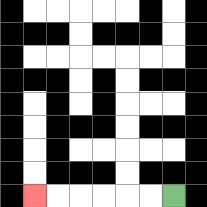{'start': '[7, 8]', 'end': '[1, 8]', 'path_directions': 'L,L,L,L,L,L', 'path_coordinates': '[[7, 8], [6, 8], [5, 8], [4, 8], [3, 8], [2, 8], [1, 8]]'}